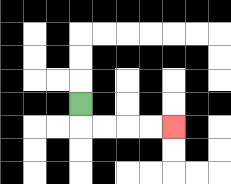{'start': '[3, 4]', 'end': '[7, 5]', 'path_directions': 'D,R,R,R,R', 'path_coordinates': '[[3, 4], [3, 5], [4, 5], [5, 5], [6, 5], [7, 5]]'}